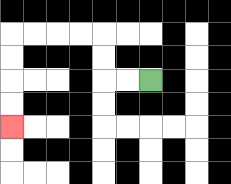{'start': '[6, 3]', 'end': '[0, 5]', 'path_directions': 'L,L,U,U,L,L,L,L,D,D,D,D', 'path_coordinates': '[[6, 3], [5, 3], [4, 3], [4, 2], [4, 1], [3, 1], [2, 1], [1, 1], [0, 1], [0, 2], [0, 3], [0, 4], [0, 5]]'}